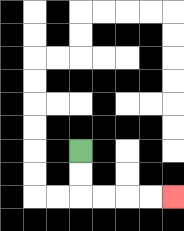{'start': '[3, 6]', 'end': '[7, 8]', 'path_directions': 'D,D,R,R,R,R', 'path_coordinates': '[[3, 6], [3, 7], [3, 8], [4, 8], [5, 8], [6, 8], [7, 8]]'}